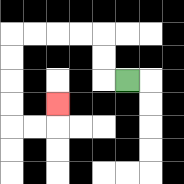{'start': '[5, 3]', 'end': '[2, 4]', 'path_directions': 'L,U,U,L,L,L,L,D,D,D,D,R,R,U', 'path_coordinates': '[[5, 3], [4, 3], [4, 2], [4, 1], [3, 1], [2, 1], [1, 1], [0, 1], [0, 2], [0, 3], [0, 4], [0, 5], [1, 5], [2, 5], [2, 4]]'}